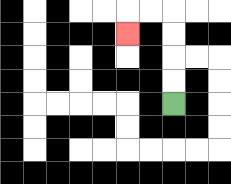{'start': '[7, 4]', 'end': '[5, 1]', 'path_directions': 'U,U,U,U,L,L,D', 'path_coordinates': '[[7, 4], [7, 3], [7, 2], [7, 1], [7, 0], [6, 0], [5, 0], [5, 1]]'}